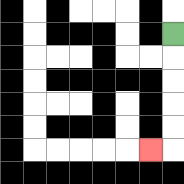{'start': '[7, 1]', 'end': '[6, 6]', 'path_directions': 'D,D,D,D,D,L', 'path_coordinates': '[[7, 1], [7, 2], [7, 3], [7, 4], [7, 5], [7, 6], [6, 6]]'}